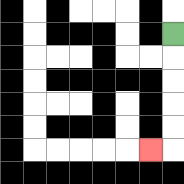{'start': '[7, 1]', 'end': '[6, 6]', 'path_directions': 'D,D,D,D,D,L', 'path_coordinates': '[[7, 1], [7, 2], [7, 3], [7, 4], [7, 5], [7, 6], [6, 6]]'}